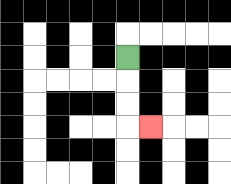{'start': '[5, 2]', 'end': '[6, 5]', 'path_directions': 'D,D,D,R', 'path_coordinates': '[[5, 2], [5, 3], [5, 4], [5, 5], [6, 5]]'}